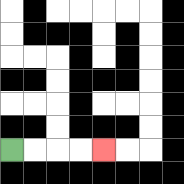{'start': '[0, 6]', 'end': '[4, 6]', 'path_directions': 'R,R,R,R', 'path_coordinates': '[[0, 6], [1, 6], [2, 6], [3, 6], [4, 6]]'}